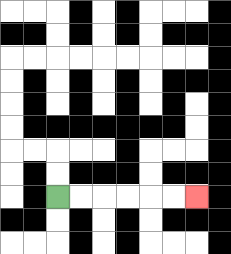{'start': '[2, 8]', 'end': '[8, 8]', 'path_directions': 'R,R,R,R,R,R', 'path_coordinates': '[[2, 8], [3, 8], [4, 8], [5, 8], [6, 8], [7, 8], [8, 8]]'}